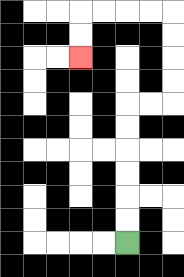{'start': '[5, 10]', 'end': '[3, 2]', 'path_directions': 'U,U,U,U,U,U,R,R,U,U,U,U,L,L,L,L,D,D', 'path_coordinates': '[[5, 10], [5, 9], [5, 8], [5, 7], [5, 6], [5, 5], [5, 4], [6, 4], [7, 4], [7, 3], [7, 2], [7, 1], [7, 0], [6, 0], [5, 0], [4, 0], [3, 0], [3, 1], [3, 2]]'}